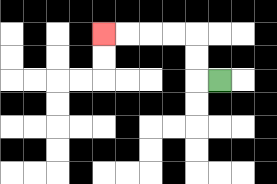{'start': '[9, 3]', 'end': '[4, 1]', 'path_directions': 'L,U,U,L,L,L,L', 'path_coordinates': '[[9, 3], [8, 3], [8, 2], [8, 1], [7, 1], [6, 1], [5, 1], [4, 1]]'}